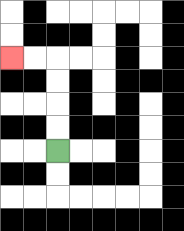{'start': '[2, 6]', 'end': '[0, 2]', 'path_directions': 'U,U,U,U,L,L', 'path_coordinates': '[[2, 6], [2, 5], [2, 4], [2, 3], [2, 2], [1, 2], [0, 2]]'}